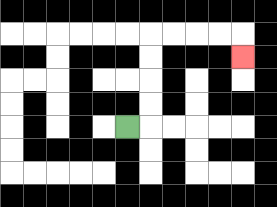{'start': '[5, 5]', 'end': '[10, 2]', 'path_directions': 'R,U,U,U,U,R,R,R,R,D', 'path_coordinates': '[[5, 5], [6, 5], [6, 4], [6, 3], [6, 2], [6, 1], [7, 1], [8, 1], [9, 1], [10, 1], [10, 2]]'}